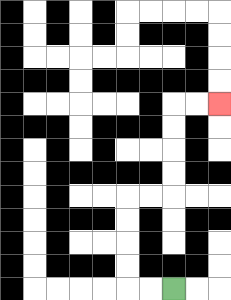{'start': '[7, 12]', 'end': '[9, 4]', 'path_directions': 'L,L,U,U,U,U,R,R,U,U,U,U,R,R', 'path_coordinates': '[[7, 12], [6, 12], [5, 12], [5, 11], [5, 10], [5, 9], [5, 8], [6, 8], [7, 8], [7, 7], [7, 6], [7, 5], [7, 4], [8, 4], [9, 4]]'}